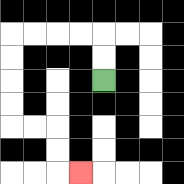{'start': '[4, 3]', 'end': '[3, 7]', 'path_directions': 'U,U,L,L,L,L,D,D,D,D,R,R,D,D,R', 'path_coordinates': '[[4, 3], [4, 2], [4, 1], [3, 1], [2, 1], [1, 1], [0, 1], [0, 2], [0, 3], [0, 4], [0, 5], [1, 5], [2, 5], [2, 6], [2, 7], [3, 7]]'}